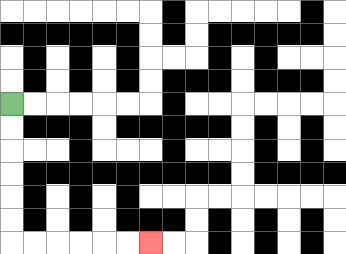{'start': '[0, 4]', 'end': '[6, 10]', 'path_directions': 'D,D,D,D,D,D,R,R,R,R,R,R', 'path_coordinates': '[[0, 4], [0, 5], [0, 6], [0, 7], [0, 8], [0, 9], [0, 10], [1, 10], [2, 10], [3, 10], [4, 10], [5, 10], [6, 10]]'}